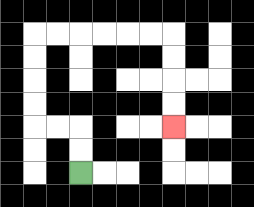{'start': '[3, 7]', 'end': '[7, 5]', 'path_directions': 'U,U,L,L,U,U,U,U,R,R,R,R,R,R,D,D,D,D', 'path_coordinates': '[[3, 7], [3, 6], [3, 5], [2, 5], [1, 5], [1, 4], [1, 3], [1, 2], [1, 1], [2, 1], [3, 1], [4, 1], [5, 1], [6, 1], [7, 1], [7, 2], [7, 3], [7, 4], [7, 5]]'}